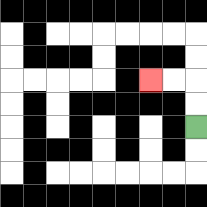{'start': '[8, 5]', 'end': '[6, 3]', 'path_directions': 'U,U,L,L', 'path_coordinates': '[[8, 5], [8, 4], [8, 3], [7, 3], [6, 3]]'}